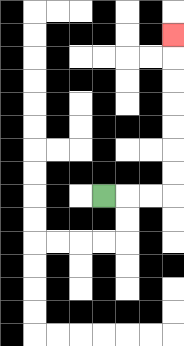{'start': '[4, 8]', 'end': '[7, 1]', 'path_directions': 'R,R,R,U,U,U,U,U,U,U', 'path_coordinates': '[[4, 8], [5, 8], [6, 8], [7, 8], [7, 7], [7, 6], [7, 5], [7, 4], [7, 3], [7, 2], [7, 1]]'}